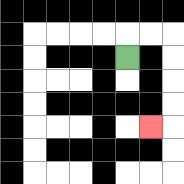{'start': '[5, 2]', 'end': '[6, 5]', 'path_directions': 'U,R,R,D,D,D,D,L', 'path_coordinates': '[[5, 2], [5, 1], [6, 1], [7, 1], [7, 2], [7, 3], [7, 4], [7, 5], [6, 5]]'}